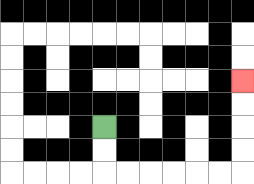{'start': '[4, 5]', 'end': '[10, 3]', 'path_directions': 'D,D,R,R,R,R,R,R,U,U,U,U', 'path_coordinates': '[[4, 5], [4, 6], [4, 7], [5, 7], [6, 7], [7, 7], [8, 7], [9, 7], [10, 7], [10, 6], [10, 5], [10, 4], [10, 3]]'}